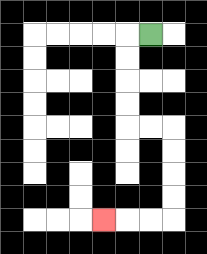{'start': '[6, 1]', 'end': '[4, 9]', 'path_directions': 'L,D,D,D,D,R,R,D,D,D,D,L,L,L', 'path_coordinates': '[[6, 1], [5, 1], [5, 2], [5, 3], [5, 4], [5, 5], [6, 5], [7, 5], [7, 6], [7, 7], [7, 8], [7, 9], [6, 9], [5, 9], [4, 9]]'}